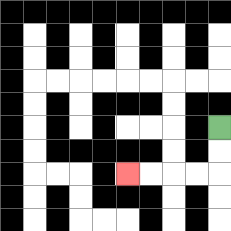{'start': '[9, 5]', 'end': '[5, 7]', 'path_directions': 'D,D,L,L,L,L', 'path_coordinates': '[[9, 5], [9, 6], [9, 7], [8, 7], [7, 7], [6, 7], [5, 7]]'}